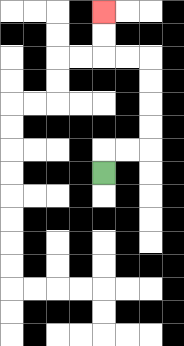{'start': '[4, 7]', 'end': '[4, 0]', 'path_directions': 'U,R,R,U,U,U,U,L,L,U,U', 'path_coordinates': '[[4, 7], [4, 6], [5, 6], [6, 6], [6, 5], [6, 4], [6, 3], [6, 2], [5, 2], [4, 2], [4, 1], [4, 0]]'}